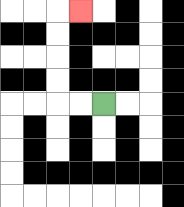{'start': '[4, 4]', 'end': '[3, 0]', 'path_directions': 'L,L,U,U,U,U,R', 'path_coordinates': '[[4, 4], [3, 4], [2, 4], [2, 3], [2, 2], [2, 1], [2, 0], [3, 0]]'}